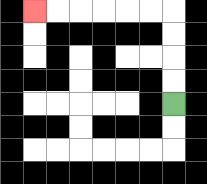{'start': '[7, 4]', 'end': '[1, 0]', 'path_directions': 'U,U,U,U,L,L,L,L,L,L', 'path_coordinates': '[[7, 4], [7, 3], [7, 2], [7, 1], [7, 0], [6, 0], [5, 0], [4, 0], [3, 0], [2, 0], [1, 0]]'}